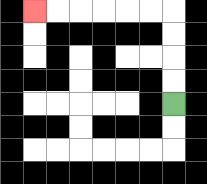{'start': '[7, 4]', 'end': '[1, 0]', 'path_directions': 'U,U,U,U,L,L,L,L,L,L', 'path_coordinates': '[[7, 4], [7, 3], [7, 2], [7, 1], [7, 0], [6, 0], [5, 0], [4, 0], [3, 0], [2, 0], [1, 0]]'}